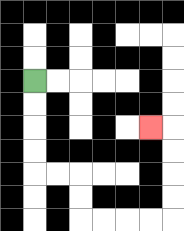{'start': '[1, 3]', 'end': '[6, 5]', 'path_directions': 'D,D,D,D,R,R,D,D,R,R,R,R,U,U,U,U,L', 'path_coordinates': '[[1, 3], [1, 4], [1, 5], [1, 6], [1, 7], [2, 7], [3, 7], [3, 8], [3, 9], [4, 9], [5, 9], [6, 9], [7, 9], [7, 8], [7, 7], [7, 6], [7, 5], [6, 5]]'}